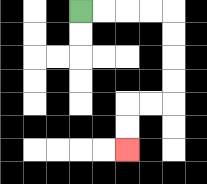{'start': '[3, 0]', 'end': '[5, 6]', 'path_directions': 'R,R,R,R,D,D,D,D,L,L,D,D', 'path_coordinates': '[[3, 0], [4, 0], [5, 0], [6, 0], [7, 0], [7, 1], [7, 2], [7, 3], [7, 4], [6, 4], [5, 4], [5, 5], [5, 6]]'}